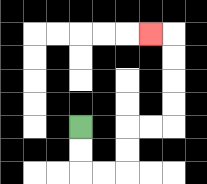{'start': '[3, 5]', 'end': '[6, 1]', 'path_directions': 'D,D,R,R,U,U,R,R,U,U,U,U,L', 'path_coordinates': '[[3, 5], [3, 6], [3, 7], [4, 7], [5, 7], [5, 6], [5, 5], [6, 5], [7, 5], [7, 4], [7, 3], [7, 2], [7, 1], [6, 1]]'}